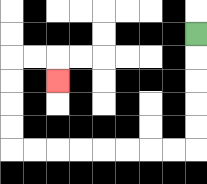{'start': '[8, 1]', 'end': '[2, 3]', 'path_directions': 'D,D,D,D,D,L,L,L,L,L,L,L,L,U,U,U,U,R,R,D', 'path_coordinates': '[[8, 1], [8, 2], [8, 3], [8, 4], [8, 5], [8, 6], [7, 6], [6, 6], [5, 6], [4, 6], [3, 6], [2, 6], [1, 6], [0, 6], [0, 5], [0, 4], [0, 3], [0, 2], [1, 2], [2, 2], [2, 3]]'}